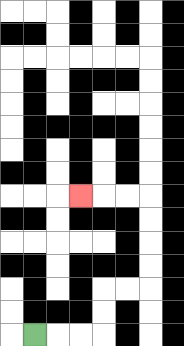{'start': '[1, 14]', 'end': '[3, 8]', 'path_directions': 'R,R,R,U,U,R,R,U,U,U,U,L,L,L', 'path_coordinates': '[[1, 14], [2, 14], [3, 14], [4, 14], [4, 13], [4, 12], [5, 12], [6, 12], [6, 11], [6, 10], [6, 9], [6, 8], [5, 8], [4, 8], [3, 8]]'}